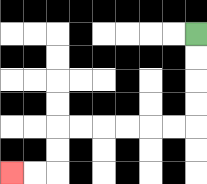{'start': '[8, 1]', 'end': '[0, 7]', 'path_directions': 'D,D,D,D,L,L,L,L,L,L,D,D,L,L', 'path_coordinates': '[[8, 1], [8, 2], [8, 3], [8, 4], [8, 5], [7, 5], [6, 5], [5, 5], [4, 5], [3, 5], [2, 5], [2, 6], [2, 7], [1, 7], [0, 7]]'}